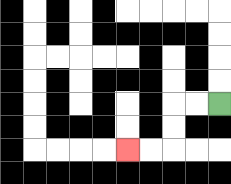{'start': '[9, 4]', 'end': '[5, 6]', 'path_directions': 'L,L,D,D,L,L', 'path_coordinates': '[[9, 4], [8, 4], [7, 4], [7, 5], [7, 6], [6, 6], [5, 6]]'}